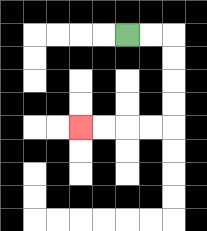{'start': '[5, 1]', 'end': '[3, 5]', 'path_directions': 'R,R,D,D,D,D,L,L,L,L', 'path_coordinates': '[[5, 1], [6, 1], [7, 1], [7, 2], [7, 3], [7, 4], [7, 5], [6, 5], [5, 5], [4, 5], [3, 5]]'}